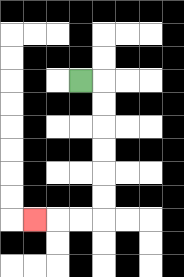{'start': '[3, 3]', 'end': '[1, 9]', 'path_directions': 'R,D,D,D,D,D,D,L,L,L', 'path_coordinates': '[[3, 3], [4, 3], [4, 4], [4, 5], [4, 6], [4, 7], [4, 8], [4, 9], [3, 9], [2, 9], [1, 9]]'}